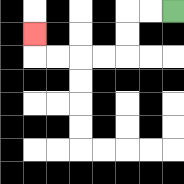{'start': '[7, 0]', 'end': '[1, 1]', 'path_directions': 'L,L,D,D,L,L,L,L,U', 'path_coordinates': '[[7, 0], [6, 0], [5, 0], [5, 1], [5, 2], [4, 2], [3, 2], [2, 2], [1, 2], [1, 1]]'}